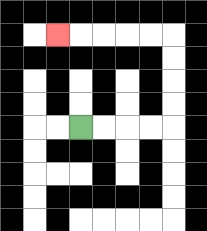{'start': '[3, 5]', 'end': '[2, 1]', 'path_directions': 'R,R,R,R,U,U,U,U,L,L,L,L,L', 'path_coordinates': '[[3, 5], [4, 5], [5, 5], [6, 5], [7, 5], [7, 4], [7, 3], [7, 2], [7, 1], [6, 1], [5, 1], [4, 1], [3, 1], [2, 1]]'}